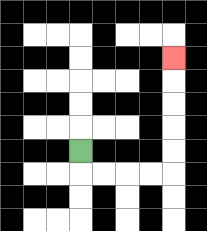{'start': '[3, 6]', 'end': '[7, 2]', 'path_directions': 'D,R,R,R,R,U,U,U,U,U', 'path_coordinates': '[[3, 6], [3, 7], [4, 7], [5, 7], [6, 7], [7, 7], [7, 6], [7, 5], [7, 4], [7, 3], [7, 2]]'}